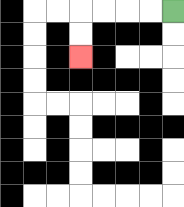{'start': '[7, 0]', 'end': '[3, 2]', 'path_directions': 'L,L,L,L,D,D', 'path_coordinates': '[[7, 0], [6, 0], [5, 0], [4, 0], [3, 0], [3, 1], [3, 2]]'}